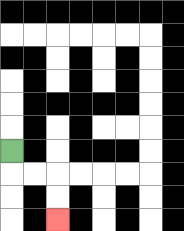{'start': '[0, 6]', 'end': '[2, 9]', 'path_directions': 'D,R,R,D,D', 'path_coordinates': '[[0, 6], [0, 7], [1, 7], [2, 7], [2, 8], [2, 9]]'}